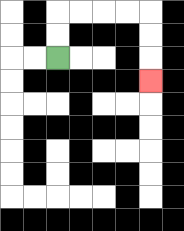{'start': '[2, 2]', 'end': '[6, 3]', 'path_directions': 'U,U,R,R,R,R,D,D,D', 'path_coordinates': '[[2, 2], [2, 1], [2, 0], [3, 0], [4, 0], [5, 0], [6, 0], [6, 1], [6, 2], [6, 3]]'}